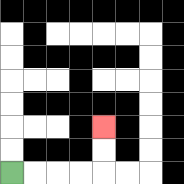{'start': '[0, 7]', 'end': '[4, 5]', 'path_directions': 'R,R,R,R,U,U', 'path_coordinates': '[[0, 7], [1, 7], [2, 7], [3, 7], [4, 7], [4, 6], [4, 5]]'}